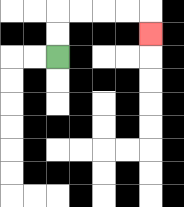{'start': '[2, 2]', 'end': '[6, 1]', 'path_directions': 'U,U,R,R,R,R,D', 'path_coordinates': '[[2, 2], [2, 1], [2, 0], [3, 0], [4, 0], [5, 0], [6, 0], [6, 1]]'}